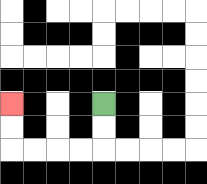{'start': '[4, 4]', 'end': '[0, 4]', 'path_directions': 'D,D,L,L,L,L,U,U', 'path_coordinates': '[[4, 4], [4, 5], [4, 6], [3, 6], [2, 6], [1, 6], [0, 6], [0, 5], [0, 4]]'}